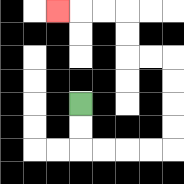{'start': '[3, 4]', 'end': '[2, 0]', 'path_directions': 'D,D,R,R,R,R,U,U,U,U,L,L,U,U,L,L,L', 'path_coordinates': '[[3, 4], [3, 5], [3, 6], [4, 6], [5, 6], [6, 6], [7, 6], [7, 5], [7, 4], [7, 3], [7, 2], [6, 2], [5, 2], [5, 1], [5, 0], [4, 0], [3, 0], [2, 0]]'}